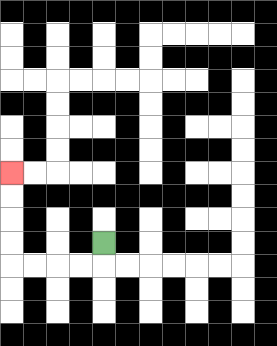{'start': '[4, 10]', 'end': '[0, 7]', 'path_directions': 'D,L,L,L,L,U,U,U,U', 'path_coordinates': '[[4, 10], [4, 11], [3, 11], [2, 11], [1, 11], [0, 11], [0, 10], [0, 9], [0, 8], [0, 7]]'}